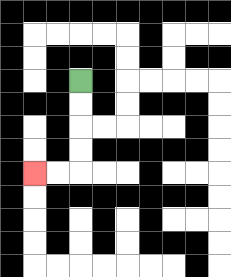{'start': '[3, 3]', 'end': '[1, 7]', 'path_directions': 'D,D,D,D,L,L', 'path_coordinates': '[[3, 3], [3, 4], [3, 5], [3, 6], [3, 7], [2, 7], [1, 7]]'}